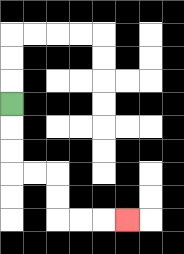{'start': '[0, 4]', 'end': '[5, 9]', 'path_directions': 'D,D,D,R,R,D,D,R,R,R', 'path_coordinates': '[[0, 4], [0, 5], [0, 6], [0, 7], [1, 7], [2, 7], [2, 8], [2, 9], [3, 9], [4, 9], [5, 9]]'}